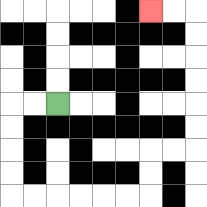{'start': '[2, 4]', 'end': '[6, 0]', 'path_directions': 'L,L,D,D,D,D,R,R,R,R,R,R,U,U,R,R,U,U,U,U,U,U,L,L', 'path_coordinates': '[[2, 4], [1, 4], [0, 4], [0, 5], [0, 6], [0, 7], [0, 8], [1, 8], [2, 8], [3, 8], [4, 8], [5, 8], [6, 8], [6, 7], [6, 6], [7, 6], [8, 6], [8, 5], [8, 4], [8, 3], [8, 2], [8, 1], [8, 0], [7, 0], [6, 0]]'}